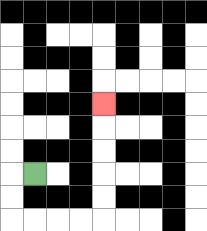{'start': '[1, 7]', 'end': '[4, 4]', 'path_directions': 'L,D,D,R,R,R,R,U,U,U,U,U', 'path_coordinates': '[[1, 7], [0, 7], [0, 8], [0, 9], [1, 9], [2, 9], [3, 9], [4, 9], [4, 8], [4, 7], [4, 6], [4, 5], [4, 4]]'}